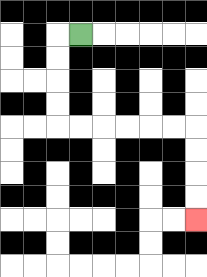{'start': '[3, 1]', 'end': '[8, 9]', 'path_directions': 'L,D,D,D,D,R,R,R,R,R,R,D,D,D,D', 'path_coordinates': '[[3, 1], [2, 1], [2, 2], [2, 3], [2, 4], [2, 5], [3, 5], [4, 5], [5, 5], [6, 5], [7, 5], [8, 5], [8, 6], [8, 7], [8, 8], [8, 9]]'}